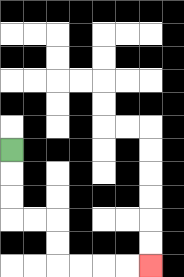{'start': '[0, 6]', 'end': '[6, 11]', 'path_directions': 'D,D,D,R,R,D,D,R,R,R,R', 'path_coordinates': '[[0, 6], [0, 7], [0, 8], [0, 9], [1, 9], [2, 9], [2, 10], [2, 11], [3, 11], [4, 11], [5, 11], [6, 11]]'}